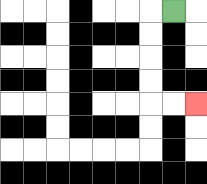{'start': '[7, 0]', 'end': '[8, 4]', 'path_directions': 'L,D,D,D,D,R,R', 'path_coordinates': '[[7, 0], [6, 0], [6, 1], [6, 2], [6, 3], [6, 4], [7, 4], [8, 4]]'}